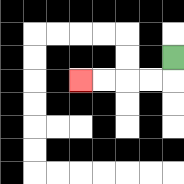{'start': '[7, 2]', 'end': '[3, 3]', 'path_directions': 'D,L,L,L,L', 'path_coordinates': '[[7, 2], [7, 3], [6, 3], [5, 3], [4, 3], [3, 3]]'}